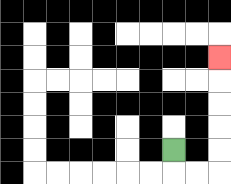{'start': '[7, 6]', 'end': '[9, 2]', 'path_directions': 'D,R,R,U,U,U,U,U', 'path_coordinates': '[[7, 6], [7, 7], [8, 7], [9, 7], [9, 6], [9, 5], [9, 4], [9, 3], [9, 2]]'}